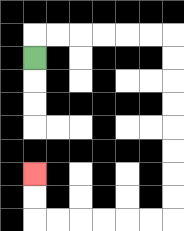{'start': '[1, 2]', 'end': '[1, 7]', 'path_directions': 'U,R,R,R,R,R,R,D,D,D,D,D,D,D,D,L,L,L,L,L,L,U,U', 'path_coordinates': '[[1, 2], [1, 1], [2, 1], [3, 1], [4, 1], [5, 1], [6, 1], [7, 1], [7, 2], [7, 3], [7, 4], [7, 5], [7, 6], [7, 7], [7, 8], [7, 9], [6, 9], [5, 9], [4, 9], [3, 9], [2, 9], [1, 9], [1, 8], [1, 7]]'}